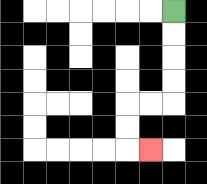{'start': '[7, 0]', 'end': '[6, 6]', 'path_directions': 'D,D,D,D,L,L,D,D,R', 'path_coordinates': '[[7, 0], [7, 1], [7, 2], [7, 3], [7, 4], [6, 4], [5, 4], [5, 5], [5, 6], [6, 6]]'}